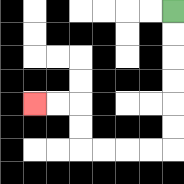{'start': '[7, 0]', 'end': '[1, 4]', 'path_directions': 'D,D,D,D,D,D,L,L,L,L,U,U,L,L', 'path_coordinates': '[[7, 0], [7, 1], [7, 2], [7, 3], [7, 4], [7, 5], [7, 6], [6, 6], [5, 6], [4, 6], [3, 6], [3, 5], [3, 4], [2, 4], [1, 4]]'}